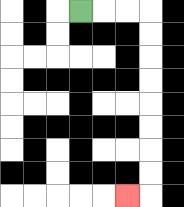{'start': '[3, 0]', 'end': '[5, 8]', 'path_directions': 'R,R,R,D,D,D,D,D,D,D,D,L', 'path_coordinates': '[[3, 0], [4, 0], [5, 0], [6, 0], [6, 1], [6, 2], [6, 3], [6, 4], [6, 5], [6, 6], [6, 7], [6, 8], [5, 8]]'}